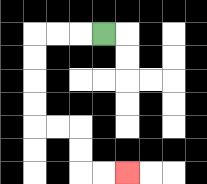{'start': '[4, 1]', 'end': '[5, 7]', 'path_directions': 'L,L,L,D,D,D,D,R,R,D,D,R,R', 'path_coordinates': '[[4, 1], [3, 1], [2, 1], [1, 1], [1, 2], [1, 3], [1, 4], [1, 5], [2, 5], [3, 5], [3, 6], [3, 7], [4, 7], [5, 7]]'}